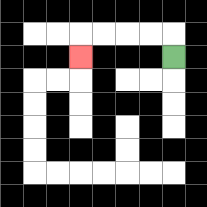{'start': '[7, 2]', 'end': '[3, 2]', 'path_directions': 'U,L,L,L,L,D', 'path_coordinates': '[[7, 2], [7, 1], [6, 1], [5, 1], [4, 1], [3, 1], [3, 2]]'}